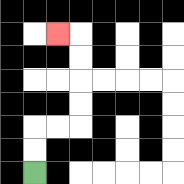{'start': '[1, 7]', 'end': '[2, 1]', 'path_directions': 'U,U,R,R,U,U,U,U,L', 'path_coordinates': '[[1, 7], [1, 6], [1, 5], [2, 5], [3, 5], [3, 4], [3, 3], [3, 2], [3, 1], [2, 1]]'}